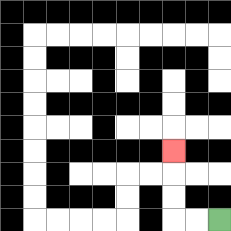{'start': '[9, 9]', 'end': '[7, 6]', 'path_directions': 'L,L,U,U,U', 'path_coordinates': '[[9, 9], [8, 9], [7, 9], [7, 8], [7, 7], [7, 6]]'}